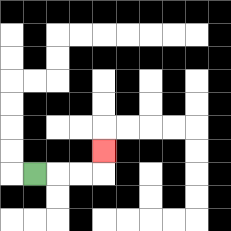{'start': '[1, 7]', 'end': '[4, 6]', 'path_directions': 'R,R,R,U', 'path_coordinates': '[[1, 7], [2, 7], [3, 7], [4, 7], [4, 6]]'}